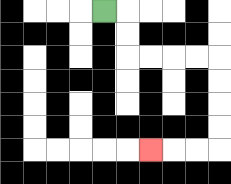{'start': '[4, 0]', 'end': '[6, 6]', 'path_directions': 'R,D,D,R,R,R,R,D,D,D,D,L,L,L', 'path_coordinates': '[[4, 0], [5, 0], [5, 1], [5, 2], [6, 2], [7, 2], [8, 2], [9, 2], [9, 3], [9, 4], [9, 5], [9, 6], [8, 6], [7, 6], [6, 6]]'}